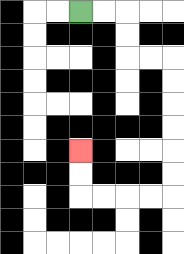{'start': '[3, 0]', 'end': '[3, 6]', 'path_directions': 'R,R,D,D,R,R,D,D,D,D,D,D,L,L,L,L,U,U', 'path_coordinates': '[[3, 0], [4, 0], [5, 0], [5, 1], [5, 2], [6, 2], [7, 2], [7, 3], [7, 4], [7, 5], [7, 6], [7, 7], [7, 8], [6, 8], [5, 8], [4, 8], [3, 8], [3, 7], [3, 6]]'}